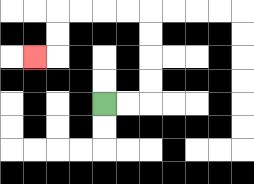{'start': '[4, 4]', 'end': '[1, 2]', 'path_directions': 'R,R,U,U,U,U,L,L,L,L,D,D,L', 'path_coordinates': '[[4, 4], [5, 4], [6, 4], [6, 3], [6, 2], [6, 1], [6, 0], [5, 0], [4, 0], [3, 0], [2, 0], [2, 1], [2, 2], [1, 2]]'}